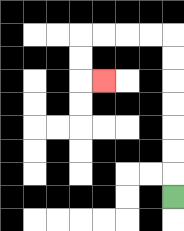{'start': '[7, 8]', 'end': '[4, 3]', 'path_directions': 'U,U,U,U,U,U,U,L,L,L,L,D,D,R', 'path_coordinates': '[[7, 8], [7, 7], [7, 6], [7, 5], [7, 4], [7, 3], [7, 2], [7, 1], [6, 1], [5, 1], [4, 1], [3, 1], [3, 2], [3, 3], [4, 3]]'}